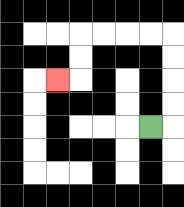{'start': '[6, 5]', 'end': '[2, 3]', 'path_directions': 'R,U,U,U,U,L,L,L,L,D,D,L', 'path_coordinates': '[[6, 5], [7, 5], [7, 4], [7, 3], [7, 2], [7, 1], [6, 1], [5, 1], [4, 1], [3, 1], [3, 2], [3, 3], [2, 3]]'}